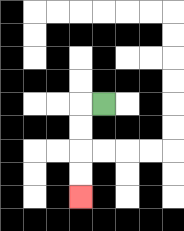{'start': '[4, 4]', 'end': '[3, 8]', 'path_directions': 'L,D,D,D,D', 'path_coordinates': '[[4, 4], [3, 4], [3, 5], [3, 6], [3, 7], [3, 8]]'}